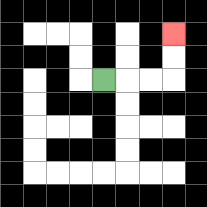{'start': '[4, 3]', 'end': '[7, 1]', 'path_directions': 'R,R,R,U,U', 'path_coordinates': '[[4, 3], [5, 3], [6, 3], [7, 3], [7, 2], [7, 1]]'}